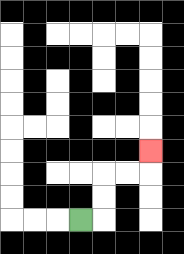{'start': '[3, 9]', 'end': '[6, 6]', 'path_directions': 'R,U,U,R,R,U', 'path_coordinates': '[[3, 9], [4, 9], [4, 8], [4, 7], [5, 7], [6, 7], [6, 6]]'}